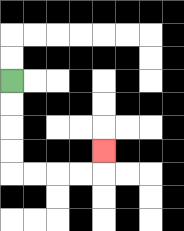{'start': '[0, 3]', 'end': '[4, 6]', 'path_directions': 'D,D,D,D,R,R,R,R,U', 'path_coordinates': '[[0, 3], [0, 4], [0, 5], [0, 6], [0, 7], [1, 7], [2, 7], [3, 7], [4, 7], [4, 6]]'}